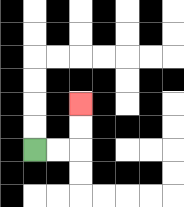{'start': '[1, 6]', 'end': '[3, 4]', 'path_directions': 'R,R,U,U', 'path_coordinates': '[[1, 6], [2, 6], [3, 6], [3, 5], [3, 4]]'}